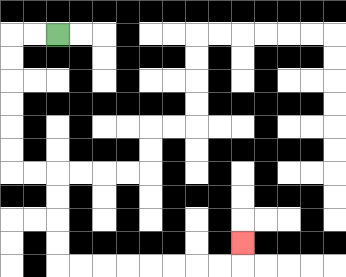{'start': '[2, 1]', 'end': '[10, 10]', 'path_directions': 'L,L,D,D,D,D,D,D,R,R,D,D,D,D,R,R,R,R,R,R,R,R,U', 'path_coordinates': '[[2, 1], [1, 1], [0, 1], [0, 2], [0, 3], [0, 4], [0, 5], [0, 6], [0, 7], [1, 7], [2, 7], [2, 8], [2, 9], [2, 10], [2, 11], [3, 11], [4, 11], [5, 11], [6, 11], [7, 11], [8, 11], [9, 11], [10, 11], [10, 10]]'}